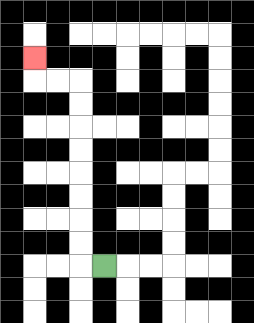{'start': '[4, 11]', 'end': '[1, 2]', 'path_directions': 'L,U,U,U,U,U,U,U,U,L,L,U', 'path_coordinates': '[[4, 11], [3, 11], [3, 10], [3, 9], [3, 8], [3, 7], [3, 6], [3, 5], [3, 4], [3, 3], [2, 3], [1, 3], [1, 2]]'}